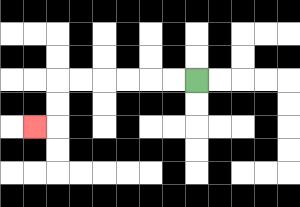{'start': '[8, 3]', 'end': '[1, 5]', 'path_directions': 'L,L,L,L,L,L,D,D,L', 'path_coordinates': '[[8, 3], [7, 3], [6, 3], [5, 3], [4, 3], [3, 3], [2, 3], [2, 4], [2, 5], [1, 5]]'}